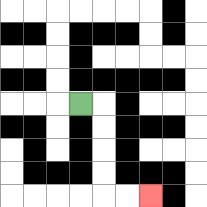{'start': '[3, 4]', 'end': '[6, 8]', 'path_directions': 'R,D,D,D,D,R,R', 'path_coordinates': '[[3, 4], [4, 4], [4, 5], [4, 6], [4, 7], [4, 8], [5, 8], [6, 8]]'}